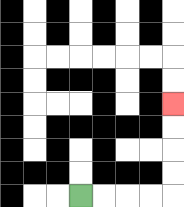{'start': '[3, 8]', 'end': '[7, 4]', 'path_directions': 'R,R,R,R,U,U,U,U', 'path_coordinates': '[[3, 8], [4, 8], [5, 8], [6, 8], [7, 8], [7, 7], [7, 6], [7, 5], [7, 4]]'}